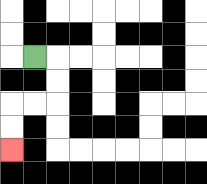{'start': '[1, 2]', 'end': '[0, 6]', 'path_directions': 'R,D,D,L,L,D,D', 'path_coordinates': '[[1, 2], [2, 2], [2, 3], [2, 4], [1, 4], [0, 4], [0, 5], [0, 6]]'}